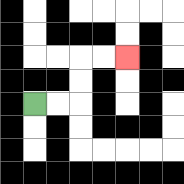{'start': '[1, 4]', 'end': '[5, 2]', 'path_directions': 'R,R,U,U,R,R', 'path_coordinates': '[[1, 4], [2, 4], [3, 4], [3, 3], [3, 2], [4, 2], [5, 2]]'}